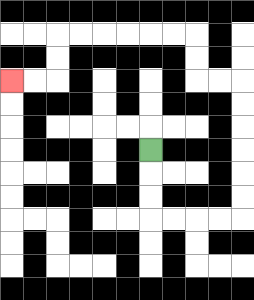{'start': '[6, 6]', 'end': '[0, 3]', 'path_directions': 'D,D,D,R,R,R,R,U,U,U,U,U,U,L,L,U,U,L,L,L,L,L,L,D,D,L,L', 'path_coordinates': '[[6, 6], [6, 7], [6, 8], [6, 9], [7, 9], [8, 9], [9, 9], [10, 9], [10, 8], [10, 7], [10, 6], [10, 5], [10, 4], [10, 3], [9, 3], [8, 3], [8, 2], [8, 1], [7, 1], [6, 1], [5, 1], [4, 1], [3, 1], [2, 1], [2, 2], [2, 3], [1, 3], [0, 3]]'}